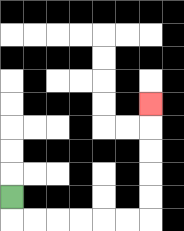{'start': '[0, 8]', 'end': '[6, 4]', 'path_directions': 'D,R,R,R,R,R,R,U,U,U,U,U', 'path_coordinates': '[[0, 8], [0, 9], [1, 9], [2, 9], [3, 9], [4, 9], [5, 9], [6, 9], [6, 8], [6, 7], [6, 6], [6, 5], [6, 4]]'}